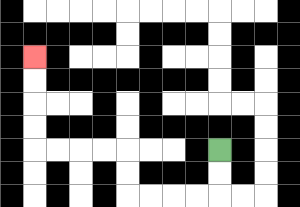{'start': '[9, 6]', 'end': '[1, 2]', 'path_directions': 'D,D,L,L,L,L,U,U,L,L,L,L,U,U,U,U', 'path_coordinates': '[[9, 6], [9, 7], [9, 8], [8, 8], [7, 8], [6, 8], [5, 8], [5, 7], [5, 6], [4, 6], [3, 6], [2, 6], [1, 6], [1, 5], [1, 4], [1, 3], [1, 2]]'}